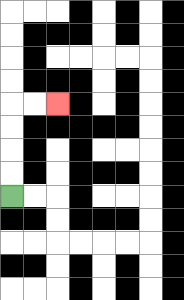{'start': '[0, 8]', 'end': '[2, 4]', 'path_directions': 'U,U,U,U,R,R', 'path_coordinates': '[[0, 8], [0, 7], [0, 6], [0, 5], [0, 4], [1, 4], [2, 4]]'}